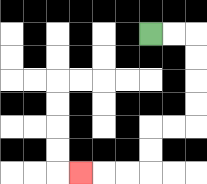{'start': '[6, 1]', 'end': '[3, 7]', 'path_directions': 'R,R,D,D,D,D,L,L,D,D,L,L,L', 'path_coordinates': '[[6, 1], [7, 1], [8, 1], [8, 2], [8, 3], [8, 4], [8, 5], [7, 5], [6, 5], [6, 6], [6, 7], [5, 7], [4, 7], [3, 7]]'}